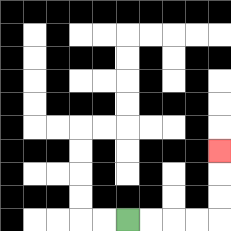{'start': '[5, 9]', 'end': '[9, 6]', 'path_directions': 'R,R,R,R,U,U,U', 'path_coordinates': '[[5, 9], [6, 9], [7, 9], [8, 9], [9, 9], [9, 8], [9, 7], [9, 6]]'}